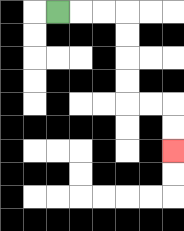{'start': '[2, 0]', 'end': '[7, 6]', 'path_directions': 'R,R,R,D,D,D,D,R,R,D,D', 'path_coordinates': '[[2, 0], [3, 0], [4, 0], [5, 0], [5, 1], [5, 2], [5, 3], [5, 4], [6, 4], [7, 4], [7, 5], [7, 6]]'}